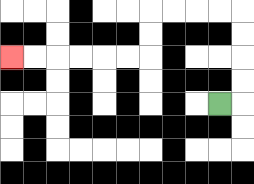{'start': '[9, 4]', 'end': '[0, 2]', 'path_directions': 'R,U,U,U,U,L,L,L,L,D,D,L,L,L,L,L,L', 'path_coordinates': '[[9, 4], [10, 4], [10, 3], [10, 2], [10, 1], [10, 0], [9, 0], [8, 0], [7, 0], [6, 0], [6, 1], [6, 2], [5, 2], [4, 2], [3, 2], [2, 2], [1, 2], [0, 2]]'}